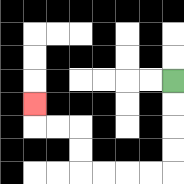{'start': '[7, 3]', 'end': '[1, 4]', 'path_directions': 'D,D,D,D,L,L,L,L,U,U,L,L,U', 'path_coordinates': '[[7, 3], [7, 4], [7, 5], [7, 6], [7, 7], [6, 7], [5, 7], [4, 7], [3, 7], [3, 6], [3, 5], [2, 5], [1, 5], [1, 4]]'}